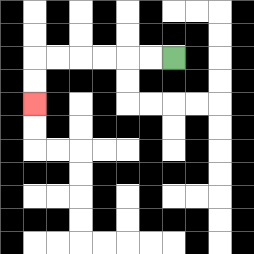{'start': '[7, 2]', 'end': '[1, 4]', 'path_directions': 'L,L,L,L,L,L,D,D', 'path_coordinates': '[[7, 2], [6, 2], [5, 2], [4, 2], [3, 2], [2, 2], [1, 2], [1, 3], [1, 4]]'}